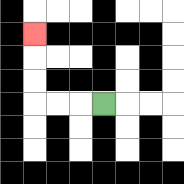{'start': '[4, 4]', 'end': '[1, 1]', 'path_directions': 'L,L,L,U,U,U', 'path_coordinates': '[[4, 4], [3, 4], [2, 4], [1, 4], [1, 3], [1, 2], [1, 1]]'}